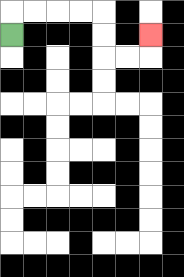{'start': '[0, 1]', 'end': '[6, 1]', 'path_directions': 'U,R,R,R,R,D,D,R,R,U', 'path_coordinates': '[[0, 1], [0, 0], [1, 0], [2, 0], [3, 0], [4, 0], [4, 1], [4, 2], [5, 2], [6, 2], [6, 1]]'}